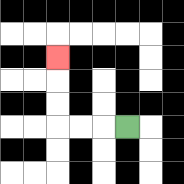{'start': '[5, 5]', 'end': '[2, 2]', 'path_directions': 'L,L,L,U,U,U', 'path_coordinates': '[[5, 5], [4, 5], [3, 5], [2, 5], [2, 4], [2, 3], [2, 2]]'}